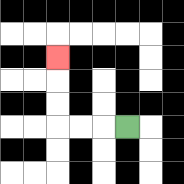{'start': '[5, 5]', 'end': '[2, 2]', 'path_directions': 'L,L,L,U,U,U', 'path_coordinates': '[[5, 5], [4, 5], [3, 5], [2, 5], [2, 4], [2, 3], [2, 2]]'}